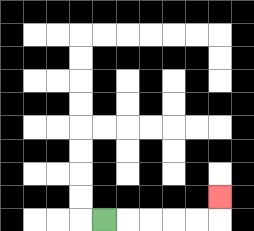{'start': '[4, 9]', 'end': '[9, 8]', 'path_directions': 'R,R,R,R,R,U', 'path_coordinates': '[[4, 9], [5, 9], [6, 9], [7, 9], [8, 9], [9, 9], [9, 8]]'}